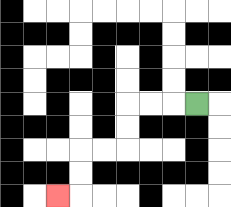{'start': '[8, 4]', 'end': '[2, 8]', 'path_directions': 'L,L,L,D,D,L,L,D,D,L', 'path_coordinates': '[[8, 4], [7, 4], [6, 4], [5, 4], [5, 5], [5, 6], [4, 6], [3, 6], [3, 7], [3, 8], [2, 8]]'}